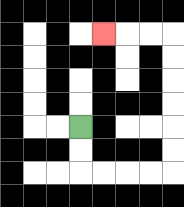{'start': '[3, 5]', 'end': '[4, 1]', 'path_directions': 'D,D,R,R,R,R,U,U,U,U,U,U,L,L,L', 'path_coordinates': '[[3, 5], [3, 6], [3, 7], [4, 7], [5, 7], [6, 7], [7, 7], [7, 6], [7, 5], [7, 4], [7, 3], [7, 2], [7, 1], [6, 1], [5, 1], [4, 1]]'}